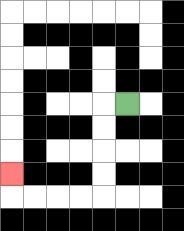{'start': '[5, 4]', 'end': '[0, 7]', 'path_directions': 'L,D,D,D,D,L,L,L,L,U', 'path_coordinates': '[[5, 4], [4, 4], [4, 5], [4, 6], [4, 7], [4, 8], [3, 8], [2, 8], [1, 8], [0, 8], [0, 7]]'}